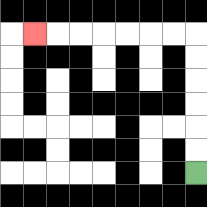{'start': '[8, 7]', 'end': '[1, 1]', 'path_directions': 'U,U,U,U,U,U,L,L,L,L,L,L,L', 'path_coordinates': '[[8, 7], [8, 6], [8, 5], [8, 4], [8, 3], [8, 2], [8, 1], [7, 1], [6, 1], [5, 1], [4, 1], [3, 1], [2, 1], [1, 1]]'}